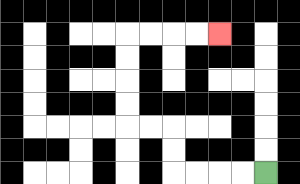{'start': '[11, 7]', 'end': '[9, 1]', 'path_directions': 'L,L,L,L,U,U,L,L,U,U,U,U,R,R,R,R', 'path_coordinates': '[[11, 7], [10, 7], [9, 7], [8, 7], [7, 7], [7, 6], [7, 5], [6, 5], [5, 5], [5, 4], [5, 3], [5, 2], [5, 1], [6, 1], [7, 1], [8, 1], [9, 1]]'}